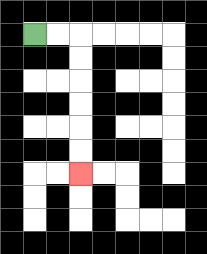{'start': '[1, 1]', 'end': '[3, 7]', 'path_directions': 'R,R,D,D,D,D,D,D', 'path_coordinates': '[[1, 1], [2, 1], [3, 1], [3, 2], [3, 3], [3, 4], [3, 5], [3, 6], [3, 7]]'}